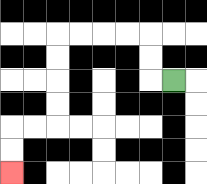{'start': '[7, 3]', 'end': '[0, 7]', 'path_directions': 'L,U,U,L,L,L,L,D,D,D,D,L,L,D,D', 'path_coordinates': '[[7, 3], [6, 3], [6, 2], [6, 1], [5, 1], [4, 1], [3, 1], [2, 1], [2, 2], [2, 3], [2, 4], [2, 5], [1, 5], [0, 5], [0, 6], [0, 7]]'}